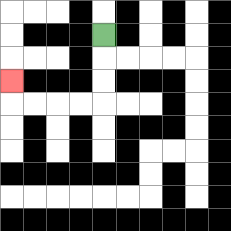{'start': '[4, 1]', 'end': '[0, 3]', 'path_directions': 'D,D,D,L,L,L,L,U', 'path_coordinates': '[[4, 1], [4, 2], [4, 3], [4, 4], [3, 4], [2, 4], [1, 4], [0, 4], [0, 3]]'}